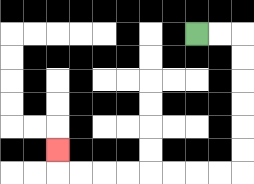{'start': '[8, 1]', 'end': '[2, 6]', 'path_directions': 'R,R,D,D,D,D,D,D,L,L,L,L,L,L,L,L,U', 'path_coordinates': '[[8, 1], [9, 1], [10, 1], [10, 2], [10, 3], [10, 4], [10, 5], [10, 6], [10, 7], [9, 7], [8, 7], [7, 7], [6, 7], [5, 7], [4, 7], [3, 7], [2, 7], [2, 6]]'}